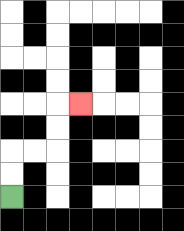{'start': '[0, 8]', 'end': '[3, 4]', 'path_directions': 'U,U,R,R,U,U,R', 'path_coordinates': '[[0, 8], [0, 7], [0, 6], [1, 6], [2, 6], [2, 5], [2, 4], [3, 4]]'}